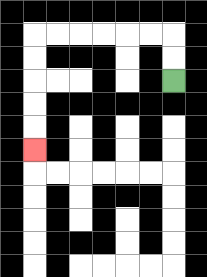{'start': '[7, 3]', 'end': '[1, 6]', 'path_directions': 'U,U,L,L,L,L,L,L,D,D,D,D,D', 'path_coordinates': '[[7, 3], [7, 2], [7, 1], [6, 1], [5, 1], [4, 1], [3, 1], [2, 1], [1, 1], [1, 2], [1, 3], [1, 4], [1, 5], [1, 6]]'}